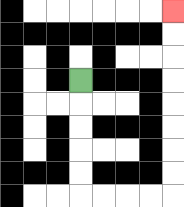{'start': '[3, 3]', 'end': '[7, 0]', 'path_directions': 'D,D,D,D,D,R,R,R,R,U,U,U,U,U,U,U,U', 'path_coordinates': '[[3, 3], [3, 4], [3, 5], [3, 6], [3, 7], [3, 8], [4, 8], [5, 8], [6, 8], [7, 8], [7, 7], [7, 6], [7, 5], [7, 4], [7, 3], [7, 2], [7, 1], [7, 0]]'}